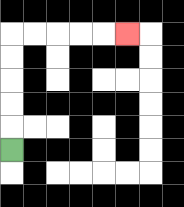{'start': '[0, 6]', 'end': '[5, 1]', 'path_directions': 'U,U,U,U,U,R,R,R,R,R', 'path_coordinates': '[[0, 6], [0, 5], [0, 4], [0, 3], [0, 2], [0, 1], [1, 1], [2, 1], [3, 1], [4, 1], [5, 1]]'}